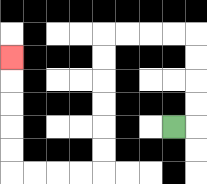{'start': '[7, 5]', 'end': '[0, 2]', 'path_directions': 'R,U,U,U,U,L,L,L,L,D,D,D,D,D,D,L,L,L,L,U,U,U,U,U', 'path_coordinates': '[[7, 5], [8, 5], [8, 4], [8, 3], [8, 2], [8, 1], [7, 1], [6, 1], [5, 1], [4, 1], [4, 2], [4, 3], [4, 4], [4, 5], [4, 6], [4, 7], [3, 7], [2, 7], [1, 7], [0, 7], [0, 6], [0, 5], [0, 4], [0, 3], [0, 2]]'}